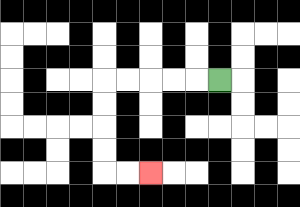{'start': '[9, 3]', 'end': '[6, 7]', 'path_directions': 'L,L,L,L,L,D,D,D,D,R,R', 'path_coordinates': '[[9, 3], [8, 3], [7, 3], [6, 3], [5, 3], [4, 3], [4, 4], [4, 5], [4, 6], [4, 7], [5, 7], [6, 7]]'}